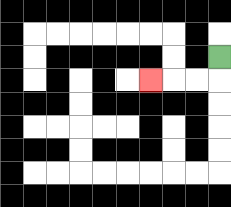{'start': '[9, 2]', 'end': '[6, 3]', 'path_directions': 'D,L,L,L', 'path_coordinates': '[[9, 2], [9, 3], [8, 3], [7, 3], [6, 3]]'}